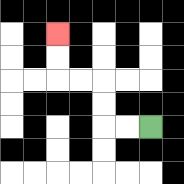{'start': '[6, 5]', 'end': '[2, 1]', 'path_directions': 'L,L,U,U,L,L,U,U', 'path_coordinates': '[[6, 5], [5, 5], [4, 5], [4, 4], [4, 3], [3, 3], [2, 3], [2, 2], [2, 1]]'}